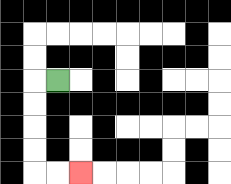{'start': '[2, 3]', 'end': '[3, 7]', 'path_directions': 'L,D,D,D,D,R,R', 'path_coordinates': '[[2, 3], [1, 3], [1, 4], [1, 5], [1, 6], [1, 7], [2, 7], [3, 7]]'}